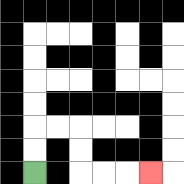{'start': '[1, 7]', 'end': '[6, 7]', 'path_directions': 'U,U,R,R,D,D,R,R,R', 'path_coordinates': '[[1, 7], [1, 6], [1, 5], [2, 5], [3, 5], [3, 6], [3, 7], [4, 7], [5, 7], [6, 7]]'}